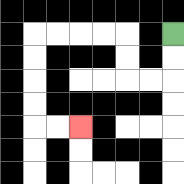{'start': '[7, 1]', 'end': '[3, 5]', 'path_directions': 'D,D,L,L,U,U,L,L,L,L,D,D,D,D,R,R', 'path_coordinates': '[[7, 1], [7, 2], [7, 3], [6, 3], [5, 3], [5, 2], [5, 1], [4, 1], [3, 1], [2, 1], [1, 1], [1, 2], [1, 3], [1, 4], [1, 5], [2, 5], [3, 5]]'}